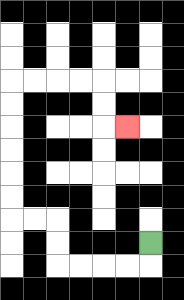{'start': '[6, 10]', 'end': '[5, 5]', 'path_directions': 'D,L,L,L,L,U,U,L,L,U,U,U,U,U,U,R,R,R,R,D,D,R', 'path_coordinates': '[[6, 10], [6, 11], [5, 11], [4, 11], [3, 11], [2, 11], [2, 10], [2, 9], [1, 9], [0, 9], [0, 8], [0, 7], [0, 6], [0, 5], [0, 4], [0, 3], [1, 3], [2, 3], [3, 3], [4, 3], [4, 4], [4, 5], [5, 5]]'}